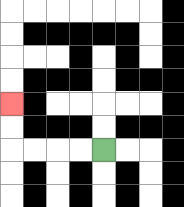{'start': '[4, 6]', 'end': '[0, 4]', 'path_directions': 'L,L,L,L,U,U', 'path_coordinates': '[[4, 6], [3, 6], [2, 6], [1, 6], [0, 6], [0, 5], [0, 4]]'}